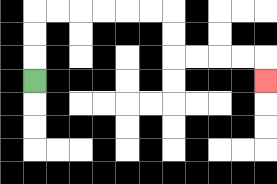{'start': '[1, 3]', 'end': '[11, 3]', 'path_directions': 'U,U,U,R,R,R,R,R,R,D,D,R,R,R,R,D', 'path_coordinates': '[[1, 3], [1, 2], [1, 1], [1, 0], [2, 0], [3, 0], [4, 0], [5, 0], [6, 0], [7, 0], [7, 1], [7, 2], [8, 2], [9, 2], [10, 2], [11, 2], [11, 3]]'}